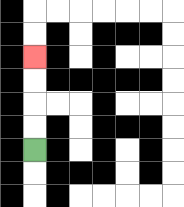{'start': '[1, 6]', 'end': '[1, 2]', 'path_directions': 'U,U,U,U', 'path_coordinates': '[[1, 6], [1, 5], [1, 4], [1, 3], [1, 2]]'}